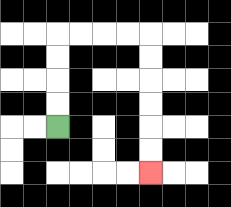{'start': '[2, 5]', 'end': '[6, 7]', 'path_directions': 'U,U,U,U,R,R,R,R,D,D,D,D,D,D', 'path_coordinates': '[[2, 5], [2, 4], [2, 3], [2, 2], [2, 1], [3, 1], [4, 1], [5, 1], [6, 1], [6, 2], [6, 3], [6, 4], [6, 5], [6, 6], [6, 7]]'}